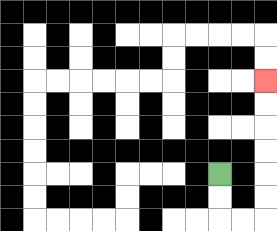{'start': '[9, 7]', 'end': '[11, 3]', 'path_directions': 'D,D,R,R,U,U,U,U,U,U', 'path_coordinates': '[[9, 7], [9, 8], [9, 9], [10, 9], [11, 9], [11, 8], [11, 7], [11, 6], [11, 5], [11, 4], [11, 3]]'}